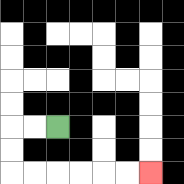{'start': '[2, 5]', 'end': '[6, 7]', 'path_directions': 'L,L,D,D,R,R,R,R,R,R', 'path_coordinates': '[[2, 5], [1, 5], [0, 5], [0, 6], [0, 7], [1, 7], [2, 7], [3, 7], [4, 7], [5, 7], [6, 7]]'}